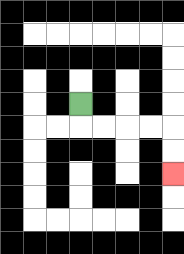{'start': '[3, 4]', 'end': '[7, 7]', 'path_directions': 'D,R,R,R,R,D,D', 'path_coordinates': '[[3, 4], [3, 5], [4, 5], [5, 5], [6, 5], [7, 5], [7, 6], [7, 7]]'}